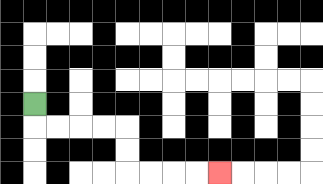{'start': '[1, 4]', 'end': '[9, 7]', 'path_directions': 'D,R,R,R,R,D,D,R,R,R,R', 'path_coordinates': '[[1, 4], [1, 5], [2, 5], [3, 5], [4, 5], [5, 5], [5, 6], [5, 7], [6, 7], [7, 7], [8, 7], [9, 7]]'}